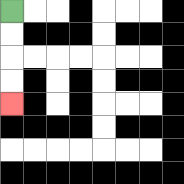{'start': '[0, 0]', 'end': '[0, 4]', 'path_directions': 'D,D,D,D', 'path_coordinates': '[[0, 0], [0, 1], [0, 2], [0, 3], [0, 4]]'}